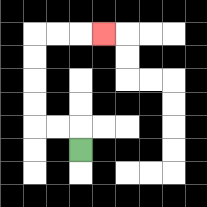{'start': '[3, 6]', 'end': '[4, 1]', 'path_directions': 'U,L,L,U,U,U,U,R,R,R', 'path_coordinates': '[[3, 6], [3, 5], [2, 5], [1, 5], [1, 4], [1, 3], [1, 2], [1, 1], [2, 1], [3, 1], [4, 1]]'}